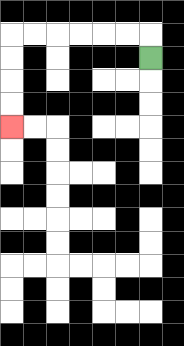{'start': '[6, 2]', 'end': '[0, 5]', 'path_directions': 'U,L,L,L,L,L,L,D,D,D,D', 'path_coordinates': '[[6, 2], [6, 1], [5, 1], [4, 1], [3, 1], [2, 1], [1, 1], [0, 1], [0, 2], [0, 3], [0, 4], [0, 5]]'}